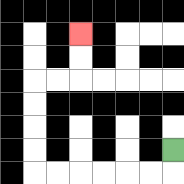{'start': '[7, 6]', 'end': '[3, 1]', 'path_directions': 'D,L,L,L,L,L,L,U,U,U,U,R,R,U,U', 'path_coordinates': '[[7, 6], [7, 7], [6, 7], [5, 7], [4, 7], [3, 7], [2, 7], [1, 7], [1, 6], [1, 5], [1, 4], [1, 3], [2, 3], [3, 3], [3, 2], [3, 1]]'}